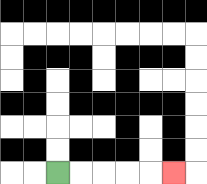{'start': '[2, 7]', 'end': '[7, 7]', 'path_directions': 'R,R,R,R,R', 'path_coordinates': '[[2, 7], [3, 7], [4, 7], [5, 7], [6, 7], [7, 7]]'}